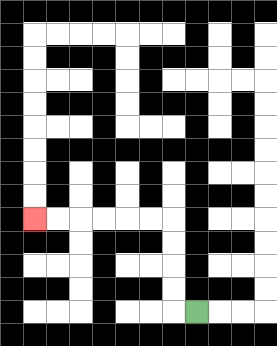{'start': '[8, 13]', 'end': '[1, 9]', 'path_directions': 'L,U,U,U,U,L,L,L,L,L,L', 'path_coordinates': '[[8, 13], [7, 13], [7, 12], [7, 11], [7, 10], [7, 9], [6, 9], [5, 9], [4, 9], [3, 9], [2, 9], [1, 9]]'}